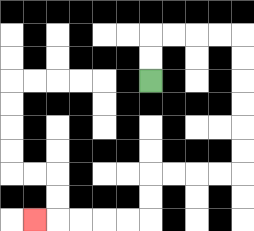{'start': '[6, 3]', 'end': '[1, 9]', 'path_directions': 'U,U,R,R,R,R,D,D,D,D,D,D,L,L,L,L,D,D,L,L,L,L,L', 'path_coordinates': '[[6, 3], [6, 2], [6, 1], [7, 1], [8, 1], [9, 1], [10, 1], [10, 2], [10, 3], [10, 4], [10, 5], [10, 6], [10, 7], [9, 7], [8, 7], [7, 7], [6, 7], [6, 8], [6, 9], [5, 9], [4, 9], [3, 9], [2, 9], [1, 9]]'}